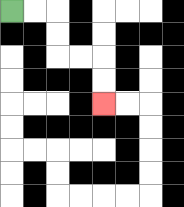{'start': '[0, 0]', 'end': '[4, 4]', 'path_directions': 'R,R,D,D,R,R,D,D', 'path_coordinates': '[[0, 0], [1, 0], [2, 0], [2, 1], [2, 2], [3, 2], [4, 2], [4, 3], [4, 4]]'}